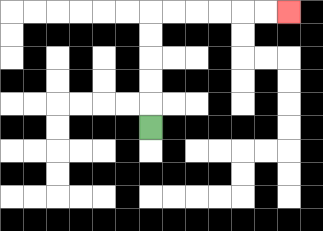{'start': '[6, 5]', 'end': '[12, 0]', 'path_directions': 'U,U,U,U,U,R,R,R,R,R,R', 'path_coordinates': '[[6, 5], [6, 4], [6, 3], [6, 2], [6, 1], [6, 0], [7, 0], [8, 0], [9, 0], [10, 0], [11, 0], [12, 0]]'}